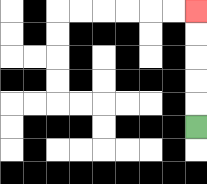{'start': '[8, 5]', 'end': '[8, 0]', 'path_directions': 'U,U,U,U,U', 'path_coordinates': '[[8, 5], [8, 4], [8, 3], [8, 2], [8, 1], [8, 0]]'}